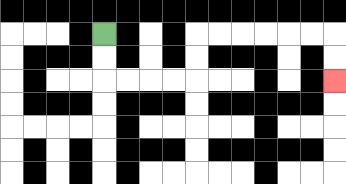{'start': '[4, 1]', 'end': '[14, 3]', 'path_directions': 'D,D,R,R,R,R,U,U,R,R,R,R,R,R,D,D', 'path_coordinates': '[[4, 1], [4, 2], [4, 3], [5, 3], [6, 3], [7, 3], [8, 3], [8, 2], [8, 1], [9, 1], [10, 1], [11, 1], [12, 1], [13, 1], [14, 1], [14, 2], [14, 3]]'}